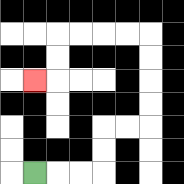{'start': '[1, 7]', 'end': '[1, 3]', 'path_directions': 'R,R,R,U,U,R,R,U,U,U,U,L,L,L,L,D,D,L', 'path_coordinates': '[[1, 7], [2, 7], [3, 7], [4, 7], [4, 6], [4, 5], [5, 5], [6, 5], [6, 4], [6, 3], [6, 2], [6, 1], [5, 1], [4, 1], [3, 1], [2, 1], [2, 2], [2, 3], [1, 3]]'}